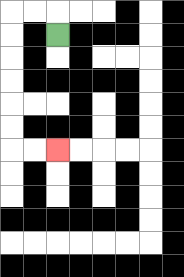{'start': '[2, 1]', 'end': '[2, 6]', 'path_directions': 'U,L,L,D,D,D,D,D,D,R,R', 'path_coordinates': '[[2, 1], [2, 0], [1, 0], [0, 0], [0, 1], [0, 2], [0, 3], [0, 4], [0, 5], [0, 6], [1, 6], [2, 6]]'}